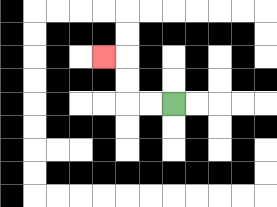{'start': '[7, 4]', 'end': '[4, 2]', 'path_directions': 'L,L,U,U,L', 'path_coordinates': '[[7, 4], [6, 4], [5, 4], [5, 3], [5, 2], [4, 2]]'}